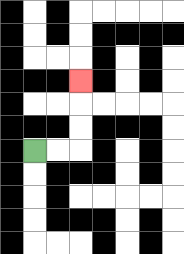{'start': '[1, 6]', 'end': '[3, 3]', 'path_directions': 'R,R,U,U,U', 'path_coordinates': '[[1, 6], [2, 6], [3, 6], [3, 5], [3, 4], [3, 3]]'}